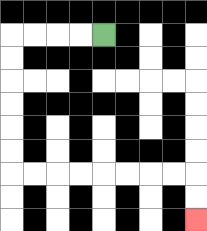{'start': '[4, 1]', 'end': '[8, 9]', 'path_directions': 'L,L,L,L,D,D,D,D,D,D,R,R,R,R,R,R,R,R,D,D', 'path_coordinates': '[[4, 1], [3, 1], [2, 1], [1, 1], [0, 1], [0, 2], [0, 3], [0, 4], [0, 5], [0, 6], [0, 7], [1, 7], [2, 7], [3, 7], [4, 7], [5, 7], [6, 7], [7, 7], [8, 7], [8, 8], [8, 9]]'}